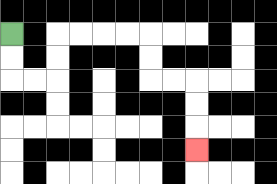{'start': '[0, 1]', 'end': '[8, 6]', 'path_directions': 'D,D,R,R,U,U,R,R,R,R,D,D,R,R,D,D,D', 'path_coordinates': '[[0, 1], [0, 2], [0, 3], [1, 3], [2, 3], [2, 2], [2, 1], [3, 1], [4, 1], [5, 1], [6, 1], [6, 2], [6, 3], [7, 3], [8, 3], [8, 4], [8, 5], [8, 6]]'}